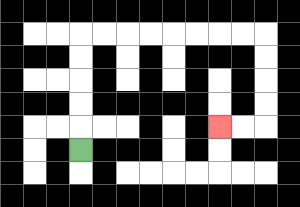{'start': '[3, 6]', 'end': '[9, 5]', 'path_directions': 'U,U,U,U,U,R,R,R,R,R,R,R,R,D,D,D,D,L,L', 'path_coordinates': '[[3, 6], [3, 5], [3, 4], [3, 3], [3, 2], [3, 1], [4, 1], [5, 1], [6, 1], [7, 1], [8, 1], [9, 1], [10, 1], [11, 1], [11, 2], [11, 3], [11, 4], [11, 5], [10, 5], [9, 5]]'}